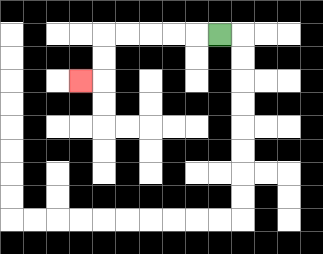{'start': '[9, 1]', 'end': '[3, 3]', 'path_directions': 'L,L,L,L,L,D,D,L', 'path_coordinates': '[[9, 1], [8, 1], [7, 1], [6, 1], [5, 1], [4, 1], [4, 2], [4, 3], [3, 3]]'}